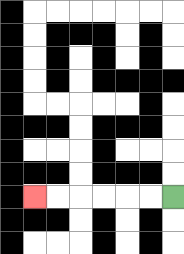{'start': '[7, 8]', 'end': '[1, 8]', 'path_directions': 'L,L,L,L,L,L', 'path_coordinates': '[[7, 8], [6, 8], [5, 8], [4, 8], [3, 8], [2, 8], [1, 8]]'}